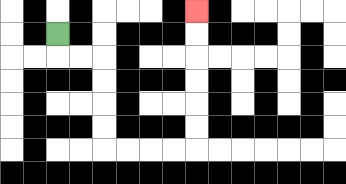{'start': '[2, 1]', 'end': '[8, 0]', 'path_directions': 'D,R,R,D,D,D,D,R,R,R,R,U,U,U,U,U,U', 'path_coordinates': '[[2, 1], [2, 2], [3, 2], [4, 2], [4, 3], [4, 4], [4, 5], [4, 6], [5, 6], [6, 6], [7, 6], [8, 6], [8, 5], [8, 4], [8, 3], [8, 2], [8, 1], [8, 0]]'}